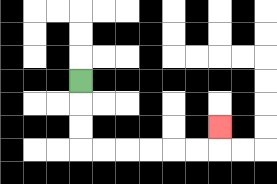{'start': '[3, 3]', 'end': '[9, 5]', 'path_directions': 'D,D,D,R,R,R,R,R,R,U', 'path_coordinates': '[[3, 3], [3, 4], [3, 5], [3, 6], [4, 6], [5, 6], [6, 6], [7, 6], [8, 6], [9, 6], [9, 5]]'}